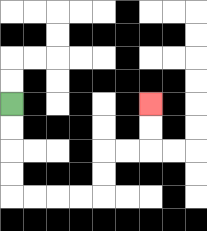{'start': '[0, 4]', 'end': '[6, 4]', 'path_directions': 'D,D,D,D,R,R,R,R,U,U,R,R,U,U', 'path_coordinates': '[[0, 4], [0, 5], [0, 6], [0, 7], [0, 8], [1, 8], [2, 8], [3, 8], [4, 8], [4, 7], [4, 6], [5, 6], [6, 6], [6, 5], [6, 4]]'}